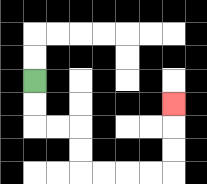{'start': '[1, 3]', 'end': '[7, 4]', 'path_directions': 'D,D,R,R,D,D,R,R,R,R,U,U,U', 'path_coordinates': '[[1, 3], [1, 4], [1, 5], [2, 5], [3, 5], [3, 6], [3, 7], [4, 7], [5, 7], [6, 7], [7, 7], [7, 6], [7, 5], [7, 4]]'}